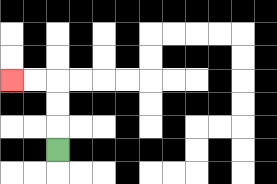{'start': '[2, 6]', 'end': '[0, 3]', 'path_directions': 'U,U,U,L,L', 'path_coordinates': '[[2, 6], [2, 5], [2, 4], [2, 3], [1, 3], [0, 3]]'}